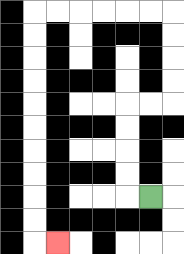{'start': '[6, 8]', 'end': '[2, 10]', 'path_directions': 'L,U,U,U,U,R,R,U,U,U,U,L,L,L,L,L,L,D,D,D,D,D,D,D,D,D,D,R', 'path_coordinates': '[[6, 8], [5, 8], [5, 7], [5, 6], [5, 5], [5, 4], [6, 4], [7, 4], [7, 3], [7, 2], [7, 1], [7, 0], [6, 0], [5, 0], [4, 0], [3, 0], [2, 0], [1, 0], [1, 1], [1, 2], [1, 3], [1, 4], [1, 5], [1, 6], [1, 7], [1, 8], [1, 9], [1, 10], [2, 10]]'}